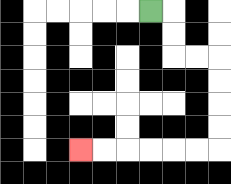{'start': '[6, 0]', 'end': '[3, 6]', 'path_directions': 'R,D,D,R,R,D,D,D,D,L,L,L,L,L,L', 'path_coordinates': '[[6, 0], [7, 0], [7, 1], [7, 2], [8, 2], [9, 2], [9, 3], [9, 4], [9, 5], [9, 6], [8, 6], [7, 6], [6, 6], [5, 6], [4, 6], [3, 6]]'}